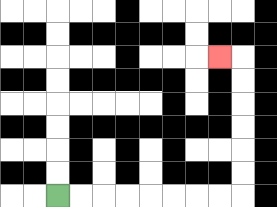{'start': '[2, 8]', 'end': '[9, 2]', 'path_directions': 'R,R,R,R,R,R,R,R,U,U,U,U,U,U,L', 'path_coordinates': '[[2, 8], [3, 8], [4, 8], [5, 8], [6, 8], [7, 8], [8, 8], [9, 8], [10, 8], [10, 7], [10, 6], [10, 5], [10, 4], [10, 3], [10, 2], [9, 2]]'}